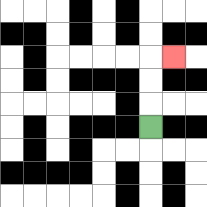{'start': '[6, 5]', 'end': '[7, 2]', 'path_directions': 'U,U,U,R', 'path_coordinates': '[[6, 5], [6, 4], [6, 3], [6, 2], [7, 2]]'}